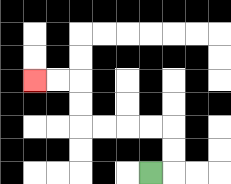{'start': '[6, 7]', 'end': '[1, 3]', 'path_directions': 'R,U,U,L,L,L,L,U,U,L,L', 'path_coordinates': '[[6, 7], [7, 7], [7, 6], [7, 5], [6, 5], [5, 5], [4, 5], [3, 5], [3, 4], [3, 3], [2, 3], [1, 3]]'}